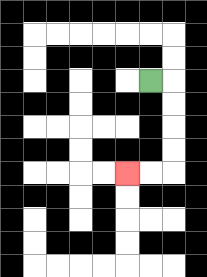{'start': '[6, 3]', 'end': '[5, 7]', 'path_directions': 'R,D,D,D,D,L,L', 'path_coordinates': '[[6, 3], [7, 3], [7, 4], [7, 5], [7, 6], [7, 7], [6, 7], [5, 7]]'}